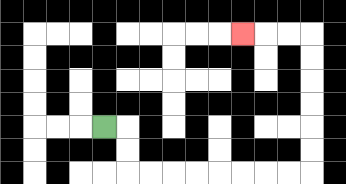{'start': '[4, 5]', 'end': '[10, 1]', 'path_directions': 'R,D,D,R,R,R,R,R,R,R,R,U,U,U,U,U,U,L,L,L', 'path_coordinates': '[[4, 5], [5, 5], [5, 6], [5, 7], [6, 7], [7, 7], [8, 7], [9, 7], [10, 7], [11, 7], [12, 7], [13, 7], [13, 6], [13, 5], [13, 4], [13, 3], [13, 2], [13, 1], [12, 1], [11, 1], [10, 1]]'}